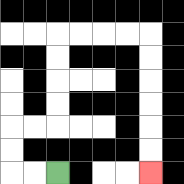{'start': '[2, 7]', 'end': '[6, 7]', 'path_directions': 'L,L,U,U,R,R,U,U,U,U,R,R,R,R,D,D,D,D,D,D', 'path_coordinates': '[[2, 7], [1, 7], [0, 7], [0, 6], [0, 5], [1, 5], [2, 5], [2, 4], [2, 3], [2, 2], [2, 1], [3, 1], [4, 1], [5, 1], [6, 1], [6, 2], [6, 3], [6, 4], [6, 5], [6, 6], [6, 7]]'}